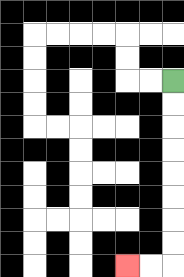{'start': '[7, 3]', 'end': '[5, 11]', 'path_directions': 'D,D,D,D,D,D,D,D,L,L', 'path_coordinates': '[[7, 3], [7, 4], [7, 5], [7, 6], [7, 7], [7, 8], [7, 9], [7, 10], [7, 11], [6, 11], [5, 11]]'}